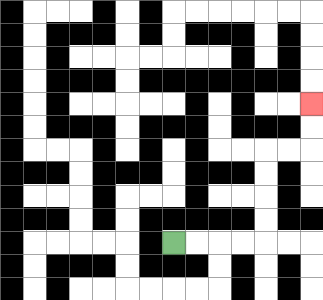{'start': '[7, 10]', 'end': '[13, 4]', 'path_directions': 'R,R,R,R,U,U,U,U,R,R,U,U', 'path_coordinates': '[[7, 10], [8, 10], [9, 10], [10, 10], [11, 10], [11, 9], [11, 8], [11, 7], [11, 6], [12, 6], [13, 6], [13, 5], [13, 4]]'}